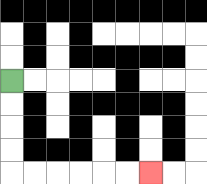{'start': '[0, 3]', 'end': '[6, 7]', 'path_directions': 'D,D,D,D,R,R,R,R,R,R', 'path_coordinates': '[[0, 3], [0, 4], [0, 5], [0, 6], [0, 7], [1, 7], [2, 7], [3, 7], [4, 7], [5, 7], [6, 7]]'}